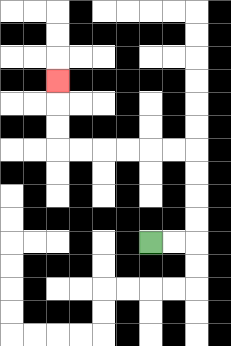{'start': '[6, 10]', 'end': '[2, 3]', 'path_directions': 'R,R,U,U,U,U,L,L,L,L,L,L,U,U,U', 'path_coordinates': '[[6, 10], [7, 10], [8, 10], [8, 9], [8, 8], [8, 7], [8, 6], [7, 6], [6, 6], [5, 6], [4, 6], [3, 6], [2, 6], [2, 5], [2, 4], [2, 3]]'}